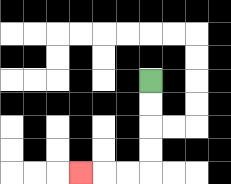{'start': '[6, 3]', 'end': '[3, 7]', 'path_directions': 'D,D,D,D,L,L,L', 'path_coordinates': '[[6, 3], [6, 4], [6, 5], [6, 6], [6, 7], [5, 7], [4, 7], [3, 7]]'}